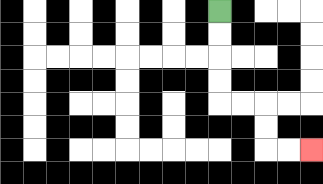{'start': '[9, 0]', 'end': '[13, 6]', 'path_directions': 'D,D,D,D,R,R,D,D,R,R', 'path_coordinates': '[[9, 0], [9, 1], [9, 2], [9, 3], [9, 4], [10, 4], [11, 4], [11, 5], [11, 6], [12, 6], [13, 6]]'}